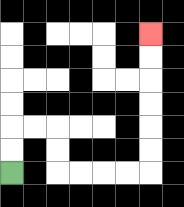{'start': '[0, 7]', 'end': '[6, 1]', 'path_directions': 'U,U,R,R,D,D,R,R,R,R,U,U,U,U,U,U', 'path_coordinates': '[[0, 7], [0, 6], [0, 5], [1, 5], [2, 5], [2, 6], [2, 7], [3, 7], [4, 7], [5, 7], [6, 7], [6, 6], [6, 5], [6, 4], [6, 3], [6, 2], [6, 1]]'}